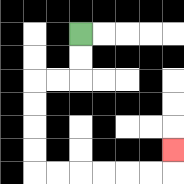{'start': '[3, 1]', 'end': '[7, 6]', 'path_directions': 'D,D,L,L,D,D,D,D,R,R,R,R,R,R,U', 'path_coordinates': '[[3, 1], [3, 2], [3, 3], [2, 3], [1, 3], [1, 4], [1, 5], [1, 6], [1, 7], [2, 7], [3, 7], [4, 7], [5, 7], [6, 7], [7, 7], [7, 6]]'}